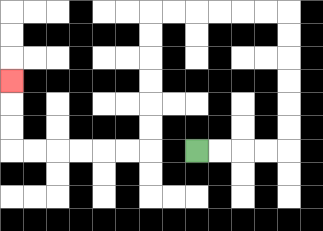{'start': '[8, 6]', 'end': '[0, 3]', 'path_directions': 'R,R,R,R,U,U,U,U,U,U,L,L,L,L,L,L,D,D,D,D,D,D,L,L,L,L,L,L,U,U,U', 'path_coordinates': '[[8, 6], [9, 6], [10, 6], [11, 6], [12, 6], [12, 5], [12, 4], [12, 3], [12, 2], [12, 1], [12, 0], [11, 0], [10, 0], [9, 0], [8, 0], [7, 0], [6, 0], [6, 1], [6, 2], [6, 3], [6, 4], [6, 5], [6, 6], [5, 6], [4, 6], [3, 6], [2, 6], [1, 6], [0, 6], [0, 5], [0, 4], [0, 3]]'}